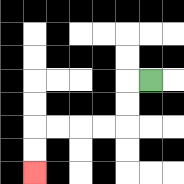{'start': '[6, 3]', 'end': '[1, 7]', 'path_directions': 'L,D,D,L,L,L,L,D,D', 'path_coordinates': '[[6, 3], [5, 3], [5, 4], [5, 5], [4, 5], [3, 5], [2, 5], [1, 5], [1, 6], [1, 7]]'}